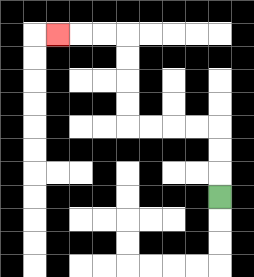{'start': '[9, 8]', 'end': '[2, 1]', 'path_directions': 'U,U,U,L,L,L,L,U,U,U,U,L,L,L', 'path_coordinates': '[[9, 8], [9, 7], [9, 6], [9, 5], [8, 5], [7, 5], [6, 5], [5, 5], [5, 4], [5, 3], [5, 2], [5, 1], [4, 1], [3, 1], [2, 1]]'}